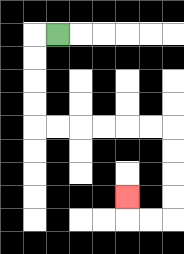{'start': '[2, 1]', 'end': '[5, 8]', 'path_directions': 'L,D,D,D,D,R,R,R,R,R,R,D,D,D,D,L,L,U', 'path_coordinates': '[[2, 1], [1, 1], [1, 2], [1, 3], [1, 4], [1, 5], [2, 5], [3, 5], [4, 5], [5, 5], [6, 5], [7, 5], [7, 6], [7, 7], [7, 8], [7, 9], [6, 9], [5, 9], [5, 8]]'}